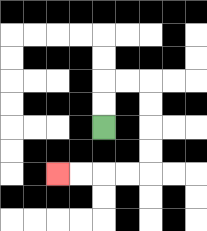{'start': '[4, 5]', 'end': '[2, 7]', 'path_directions': 'U,U,R,R,D,D,D,D,L,L,L,L', 'path_coordinates': '[[4, 5], [4, 4], [4, 3], [5, 3], [6, 3], [6, 4], [6, 5], [6, 6], [6, 7], [5, 7], [4, 7], [3, 7], [2, 7]]'}